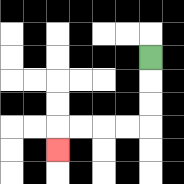{'start': '[6, 2]', 'end': '[2, 6]', 'path_directions': 'D,D,D,L,L,L,L,D', 'path_coordinates': '[[6, 2], [6, 3], [6, 4], [6, 5], [5, 5], [4, 5], [3, 5], [2, 5], [2, 6]]'}